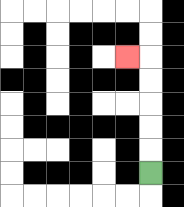{'start': '[6, 7]', 'end': '[5, 2]', 'path_directions': 'U,U,U,U,U,L', 'path_coordinates': '[[6, 7], [6, 6], [6, 5], [6, 4], [6, 3], [6, 2], [5, 2]]'}